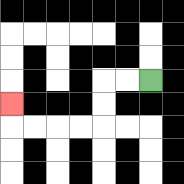{'start': '[6, 3]', 'end': '[0, 4]', 'path_directions': 'L,L,D,D,L,L,L,L,U', 'path_coordinates': '[[6, 3], [5, 3], [4, 3], [4, 4], [4, 5], [3, 5], [2, 5], [1, 5], [0, 5], [0, 4]]'}